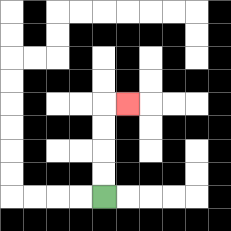{'start': '[4, 8]', 'end': '[5, 4]', 'path_directions': 'U,U,U,U,R', 'path_coordinates': '[[4, 8], [4, 7], [4, 6], [4, 5], [4, 4], [5, 4]]'}